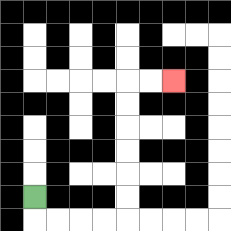{'start': '[1, 8]', 'end': '[7, 3]', 'path_directions': 'D,R,R,R,R,U,U,U,U,U,U,R,R', 'path_coordinates': '[[1, 8], [1, 9], [2, 9], [3, 9], [4, 9], [5, 9], [5, 8], [5, 7], [5, 6], [5, 5], [5, 4], [5, 3], [6, 3], [7, 3]]'}